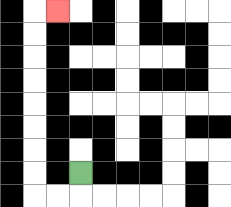{'start': '[3, 7]', 'end': '[2, 0]', 'path_directions': 'D,L,L,U,U,U,U,U,U,U,U,R', 'path_coordinates': '[[3, 7], [3, 8], [2, 8], [1, 8], [1, 7], [1, 6], [1, 5], [1, 4], [1, 3], [1, 2], [1, 1], [1, 0], [2, 0]]'}